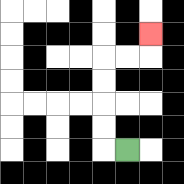{'start': '[5, 6]', 'end': '[6, 1]', 'path_directions': 'L,U,U,U,U,R,R,U', 'path_coordinates': '[[5, 6], [4, 6], [4, 5], [4, 4], [4, 3], [4, 2], [5, 2], [6, 2], [6, 1]]'}